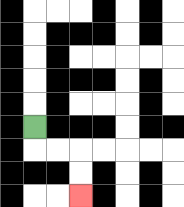{'start': '[1, 5]', 'end': '[3, 8]', 'path_directions': 'D,R,R,D,D', 'path_coordinates': '[[1, 5], [1, 6], [2, 6], [3, 6], [3, 7], [3, 8]]'}